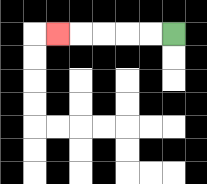{'start': '[7, 1]', 'end': '[2, 1]', 'path_directions': 'L,L,L,L,L', 'path_coordinates': '[[7, 1], [6, 1], [5, 1], [4, 1], [3, 1], [2, 1]]'}